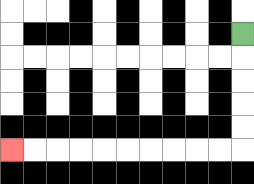{'start': '[10, 1]', 'end': '[0, 6]', 'path_directions': 'D,D,D,D,D,L,L,L,L,L,L,L,L,L,L', 'path_coordinates': '[[10, 1], [10, 2], [10, 3], [10, 4], [10, 5], [10, 6], [9, 6], [8, 6], [7, 6], [6, 6], [5, 6], [4, 6], [3, 6], [2, 6], [1, 6], [0, 6]]'}